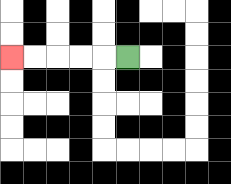{'start': '[5, 2]', 'end': '[0, 2]', 'path_directions': 'L,L,L,L,L', 'path_coordinates': '[[5, 2], [4, 2], [3, 2], [2, 2], [1, 2], [0, 2]]'}